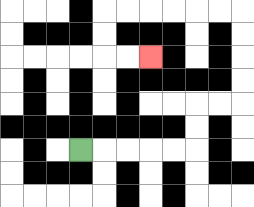{'start': '[3, 6]', 'end': '[6, 2]', 'path_directions': 'R,R,R,R,R,U,U,R,R,U,U,U,U,L,L,L,L,L,L,D,D,R,R', 'path_coordinates': '[[3, 6], [4, 6], [5, 6], [6, 6], [7, 6], [8, 6], [8, 5], [8, 4], [9, 4], [10, 4], [10, 3], [10, 2], [10, 1], [10, 0], [9, 0], [8, 0], [7, 0], [6, 0], [5, 0], [4, 0], [4, 1], [4, 2], [5, 2], [6, 2]]'}